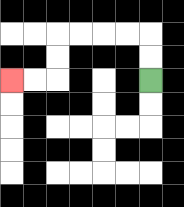{'start': '[6, 3]', 'end': '[0, 3]', 'path_directions': 'U,U,L,L,L,L,D,D,L,L', 'path_coordinates': '[[6, 3], [6, 2], [6, 1], [5, 1], [4, 1], [3, 1], [2, 1], [2, 2], [2, 3], [1, 3], [0, 3]]'}